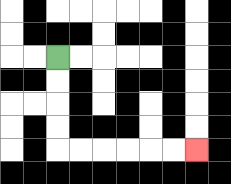{'start': '[2, 2]', 'end': '[8, 6]', 'path_directions': 'D,D,D,D,R,R,R,R,R,R', 'path_coordinates': '[[2, 2], [2, 3], [2, 4], [2, 5], [2, 6], [3, 6], [4, 6], [5, 6], [6, 6], [7, 6], [8, 6]]'}